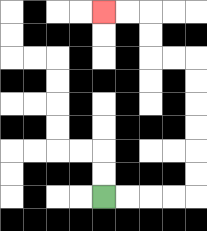{'start': '[4, 8]', 'end': '[4, 0]', 'path_directions': 'R,R,R,R,U,U,U,U,U,U,L,L,U,U,L,L', 'path_coordinates': '[[4, 8], [5, 8], [6, 8], [7, 8], [8, 8], [8, 7], [8, 6], [8, 5], [8, 4], [8, 3], [8, 2], [7, 2], [6, 2], [6, 1], [6, 0], [5, 0], [4, 0]]'}